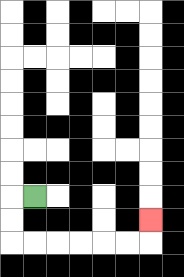{'start': '[1, 8]', 'end': '[6, 9]', 'path_directions': 'L,D,D,R,R,R,R,R,R,U', 'path_coordinates': '[[1, 8], [0, 8], [0, 9], [0, 10], [1, 10], [2, 10], [3, 10], [4, 10], [5, 10], [6, 10], [6, 9]]'}